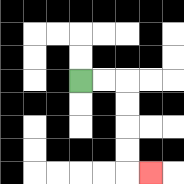{'start': '[3, 3]', 'end': '[6, 7]', 'path_directions': 'R,R,D,D,D,D,R', 'path_coordinates': '[[3, 3], [4, 3], [5, 3], [5, 4], [5, 5], [5, 6], [5, 7], [6, 7]]'}